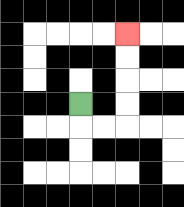{'start': '[3, 4]', 'end': '[5, 1]', 'path_directions': 'D,R,R,U,U,U,U', 'path_coordinates': '[[3, 4], [3, 5], [4, 5], [5, 5], [5, 4], [5, 3], [5, 2], [5, 1]]'}